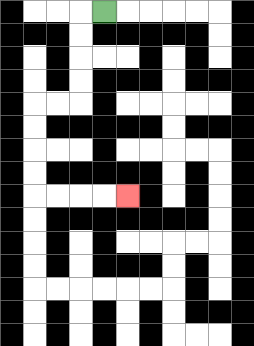{'start': '[4, 0]', 'end': '[5, 8]', 'path_directions': 'L,D,D,D,D,L,L,D,D,D,D,R,R,R,R', 'path_coordinates': '[[4, 0], [3, 0], [3, 1], [3, 2], [3, 3], [3, 4], [2, 4], [1, 4], [1, 5], [1, 6], [1, 7], [1, 8], [2, 8], [3, 8], [4, 8], [5, 8]]'}